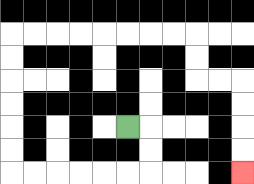{'start': '[5, 5]', 'end': '[10, 7]', 'path_directions': 'R,D,D,L,L,L,L,L,L,U,U,U,U,U,U,R,R,R,R,R,R,R,R,D,D,R,R,D,D,D,D', 'path_coordinates': '[[5, 5], [6, 5], [6, 6], [6, 7], [5, 7], [4, 7], [3, 7], [2, 7], [1, 7], [0, 7], [0, 6], [0, 5], [0, 4], [0, 3], [0, 2], [0, 1], [1, 1], [2, 1], [3, 1], [4, 1], [5, 1], [6, 1], [7, 1], [8, 1], [8, 2], [8, 3], [9, 3], [10, 3], [10, 4], [10, 5], [10, 6], [10, 7]]'}